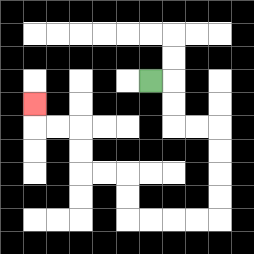{'start': '[6, 3]', 'end': '[1, 4]', 'path_directions': 'R,D,D,R,R,D,D,D,D,L,L,L,L,U,U,L,L,U,U,L,L,U', 'path_coordinates': '[[6, 3], [7, 3], [7, 4], [7, 5], [8, 5], [9, 5], [9, 6], [9, 7], [9, 8], [9, 9], [8, 9], [7, 9], [6, 9], [5, 9], [5, 8], [5, 7], [4, 7], [3, 7], [3, 6], [3, 5], [2, 5], [1, 5], [1, 4]]'}